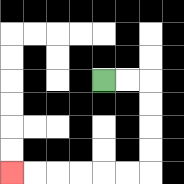{'start': '[4, 3]', 'end': '[0, 7]', 'path_directions': 'R,R,D,D,D,D,L,L,L,L,L,L', 'path_coordinates': '[[4, 3], [5, 3], [6, 3], [6, 4], [6, 5], [6, 6], [6, 7], [5, 7], [4, 7], [3, 7], [2, 7], [1, 7], [0, 7]]'}